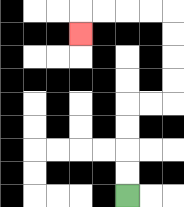{'start': '[5, 8]', 'end': '[3, 1]', 'path_directions': 'U,U,U,U,R,R,U,U,U,U,L,L,L,L,D', 'path_coordinates': '[[5, 8], [5, 7], [5, 6], [5, 5], [5, 4], [6, 4], [7, 4], [7, 3], [7, 2], [7, 1], [7, 0], [6, 0], [5, 0], [4, 0], [3, 0], [3, 1]]'}